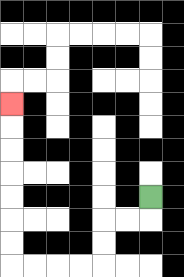{'start': '[6, 8]', 'end': '[0, 4]', 'path_directions': 'D,L,L,D,D,L,L,L,L,U,U,U,U,U,U,U', 'path_coordinates': '[[6, 8], [6, 9], [5, 9], [4, 9], [4, 10], [4, 11], [3, 11], [2, 11], [1, 11], [0, 11], [0, 10], [0, 9], [0, 8], [0, 7], [0, 6], [0, 5], [0, 4]]'}